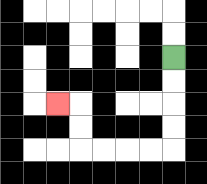{'start': '[7, 2]', 'end': '[2, 4]', 'path_directions': 'D,D,D,D,L,L,L,L,U,U,L', 'path_coordinates': '[[7, 2], [7, 3], [7, 4], [7, 5], [7, 6], [6, 6], [5, 6], [4, 6], [3, 6], [3, 5], [3, 4], [2, 4]]'}